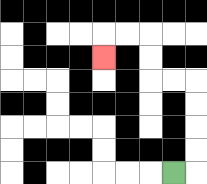{'start': '[7, 7]', 'end': '[4, 2]', 'path_directions': 'R,U,U,U,U,L,L,U,U,L,L,D', 'path_coordinates': '[[7, 7], [8, 7], [8, 6], [8, 5], [8, 4], [8, 3], [7, 3], [6, 3], [6, 2], [6, 1], [5, 1], [4, 1], [4, 2]]'}